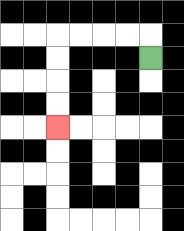{'start': '[6, 2]', 'end': '[2, 5]', 'path_directions': 'U,L,L,L,L,D,D,D,D', 'path_coordinates': '[[6, 2], [6, 1], [5, 1], [4, 1], [3, 1], [2, 1], [2, 2], [2, 3], [2, 4], [2, 5]]'}